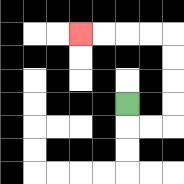{'start': '[5, 4]', 'end': '[3, 1]', 'path_directions': 'D,R,R,U,U,U,U,L,L,L,L', 'path_coordinates': '[[5, 4], [5, 5], [6, 5], [7, 5], [7, 4], [7, 3], [7, 2], [7, 1], [6, 1], [5, 1], [4, 1], [3, 1]]'}